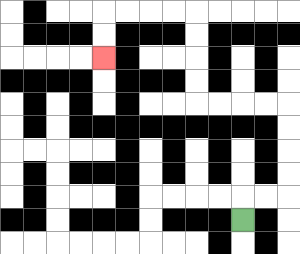{'start': '[10, 9]', 'end': '[4, 2]', 'path_directions': 'U,R,R,U,U,U,U,L,L,L,L,U,U,U,U,L,L,L,L,D,D', 'path_coordinates': '[[10, 9], [10, 8], [11, 8], [12, 8], [12, 7], [12, 6], [12, 5], [12, 4], [11, 4], [10, 4], [9, 4], [8, 4], [8, 3], [8, 2], [8, 1], [8, 0], [7, 0], [6, 0], [5, 0], [4, 0], [4, 1], [4, 2]]'}